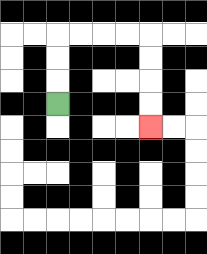{'start': '[2, 4]', 'end': '[6, 5]', 'path_directions': 'U,U,U,R,R,R,R,D,D,D,D', 'path_coordinates': '[[2, 4], [2, 3], [2, 2], [2, 1], [3, 1], [4, 1], [5, 1], [6, 1], [6, 2], [6, 3], [6, 4], [6, 5]]'}